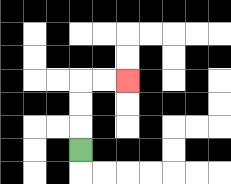{'start': '[3, 6]', 'end': '[5, 3]', 'path_directions': 'U,U,U,R,R', 'path_coordinates': '[[3, 6], [3, 5], [3, 4], [3, 3], [4, 3], [5, 3]]'}